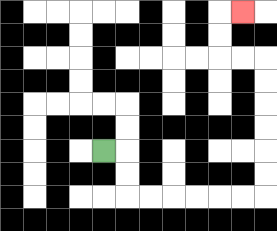{'start': '[4, 6]', 'end': '[10, 0]', 'path_directions': 'R,D,D,R,R,R,R,R,R,U,U,U,U,U,U,L,L,U,U,R', 'path_coordinates': '[[4, 6], [5, 6], [5, 7], [5, 8], [6, 8], [7, 8], [8, 8], [9, 8], [10, 8], [11, 8], [11, 7], [11, 6], [11, 5], [11, 4], [11, 3], [11, 2], [10, 2], [9, 2], [9, 1], [9, 0], [10, 0]]'}